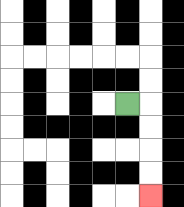{'start': '[5, 4]', 'end': '[6, 8]', 'path_directions': 'R,D,D,D,D', 'path_coordinates': '[[5, 4], [6, 4], [6, 5], [6, 6], [6, 7], [6, 8]]'}